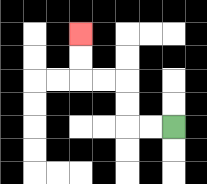{'start': '[7, 5]', 'end': '[3, 1]', 'path_directions': 'L,L,U,U,L,L,U,U', 'path_coordinates': '[[7, 5], [6, 5], [5, 5], [5, 4], [5, 3], [4, 3], [3, 3], [3, 2], [3, 1]]'}